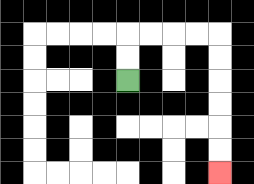{'start': '[5, 3]', 'end': '[9, 7]', 'path_directions': 'U,U,R,R,R,R,D,D,D,D,D,D', 'path_coordinates': '[[5, 3], [5, 2], [5, 1], [6, 1], [7, 1], [8, 1], [9, 1], [9, 2], [9, 3], [9, 4], [9, 5], [9, 6], [9, 7]]'}